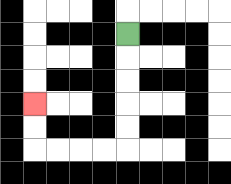{'start': '[5, 1]', 'end': '[1, 4]', 'path_directions': 'D,D,D,D,D,L,L,L,L,U,U', 'path_coordinates': '[[5, 1], [5, 2], [5, 3], [5, 4], [5, 5], [5, 6], [4, 6], [3, 6], [2, 6], [1, 6], [1, 5], [1, 4]]'}